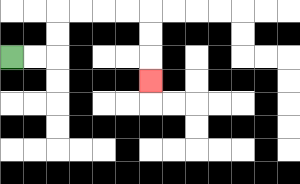{'start': '[0, 2]', 'end': '[6, 3]', 'path_directions': 'R,R,U,U,R,R,R,R,D,D,D', 'path_coordinates': '[[0, 2], [1, 2], [2, 2], [2, 1], [2, 0], [3, 0], [4, 0], [5, 0], [6, 0], [6, 1], [6, 2], [6, 3]]'}